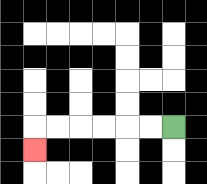{'start': '[7, 5]', 'end': '[1, 6]', 'path_directions': 'L,L,L,L,L,L,D', 'path_coordinates': '[[7, 5], [6, 5], [5, 5], [4, 5], [3, 5], [2, 5], [1, 5], [1, 6]]'}